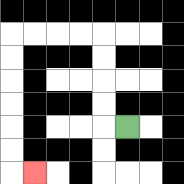{'start': '[5, 5]', 'end': '[1, 7]', 'path_directions': 'L,U,U,U,U,L,L,L,L,D,D,D,D,D,D,R', 'path_coordinates': '[[5, 5], [4, 5], [4, 4], [4, 3], [4, 2], [4, 1], [3, 1], [2, 1], [1, 1], [0, 1], [0, 2], [0, 3], [0, 4], [0, 5], [0, 6], [0, 7], [1, 7]]'}